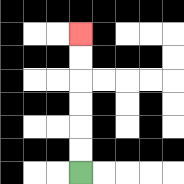{'start': '[3, 7]', 'end': '[3, 1]', 'path_directions': 'U,U,U,U,U,U', 'path_coordinates': '[[3, 7], [3, 6], [3, 5], [3, 4], [3, 3], [3, 2], [3, 1]]'}